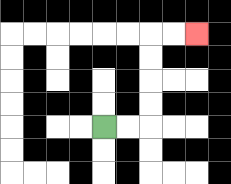{'start': '[4, 5]', 'end': '[8, 1]', 'path_directions': 'R,R,U,U,U,U,R,R', 'path_coordinates': '[[4, 5], [5, 5], [6, 5], [6, 4], [6, 3], [6, 2], [6, 1], [7, 1], [8, 1]]'}